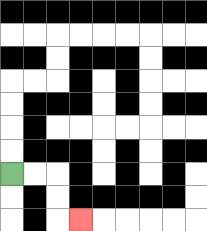{'start': '[0, 7]', 'end': '[3, 9]', 'path_directions': 'R,R,D,D,R', 'path_coordinates': '[[0, 7], [1, 7], [2, 7], [2, 8], [2, 9], [3, 9]]'}